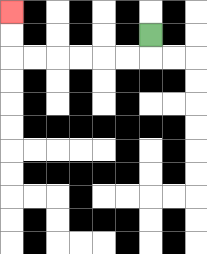{'start': '[6, 1]', 'end': '[0, 0]', 'path_directions': 'D,L,L,L,L,L,L,U,U', 'path_coordinates': '[[6, 1], [6, 2], [5, 2], [4, 2], [3, 2], [2, 2], [1, 2], [0, 2], [0, 1], [0, 0]]'}